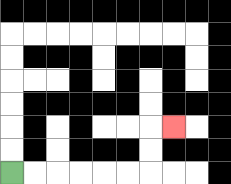{'start': '[0, 7]', 'end': '[7, 5]', 'path_directions': 'R,R,R,R,R,R,U,U,R', 'path_coordinates': '[[0, 7], [1, 7], [2, 7], [3, 7], [4, 7], [5, 7], [6, 7], [6, 6], [6, 5], [7, 5]]'}